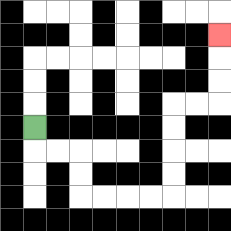{'start': '[1, 5]', 'end': '[9, 1]', 'path_directions': 'D,R,R,D,D,R,R,R,R,U,U,U,U,R,R,U,U,U', 'path_coordinates': '[[1, 5], [1, 6], [2, 6], [3, 6], [3, 7], [3, 8], [4, 8], [5, 8], [6, 8], [7, 8], [7, 7], [7, 6], [7, 5], [7, 4], [8, 4], [9, 4], [9, 3], [9, 2], [9, 1]]'}